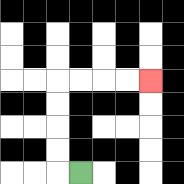{'start': '[3, 7]', 'end': '[6, 3]', 'path_directions': 'L,U,U,U,U,R,R,R,R', 'path_coordinates': '[[3, 7], [2, 7], [2, 6], [2, 5], [2, 4], [2, 3], [3, 3], [4, 3], [5, 3], [6, 3]]'}